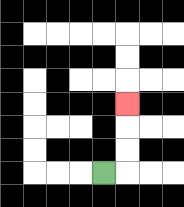{'start': '[4, 7]', 'end': '[5, 4]', 'path_directions': 'R,U,U,U', 'path_coordinates': '[[4, 7], [5, 7], [5, 6], [5, 5], [5, 4]]'}